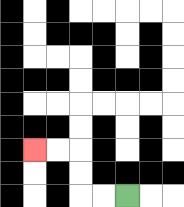{'start': '[5, 8]', 'end': '[1, 6]', 'path_directions': 'L,L,U,U,L,L', 'path_coordinates': '[[5, 8], [4, 8], [3, 8], [3, 7], [3, 6], [2, 6], [1, 6]]'}